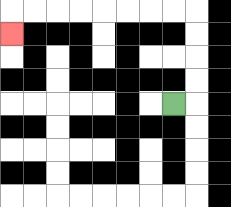{'start': '[7, 4]', 'end': '[0, 1]', 'path_directions': 'R,U,U,U,U,L,L,L,L,L,L,L,L,D', 'path_coordinates': '[[7, 4], [8, 4], [8, 3], [8, 2], [8, 1], [8, 0], [7, 0], [6, 0], [5, 0], [4, 0], [3, 0], [2, 0], [1, 0], [0, 0], [0, 1]]'}